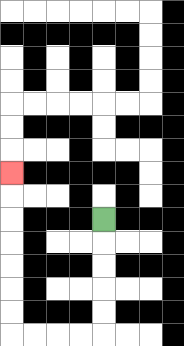{'start': '[4, 9]', 'end': '[0, 7]', 'path_directions': 'D,D,D,D,D,L,L,L,L,U,U,U,U,U,U,U', 'path_coordinates': '[[4, 9], [4, 10], [4, 11], [4, 12], [4, 13], [4, 14], [3, 14], [2, 14], [1, 14], [0, 14], [0, 13], [0, 12], [0, 11], [0, 10], [0, 9], [0, 8], [0, 7]]'}